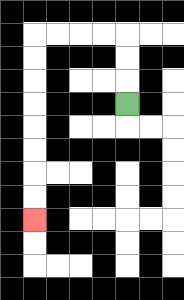{'start': '[5, 4]', 'end': '[1, 9]', 'path_directions': 'U,U,U,L,L,L,L,D,D,D,D,D,D,D,D', 'path_coordinates': '[[5, 4], [5, 3], [5, 2], [5, 1], [4, 1], [3, 1], [2, 1], [1, 1], [1, 2], [1, 3], [1, 4], [1, 5], [1, 6], [1, 7], [1, 8], [1, 9]]'}